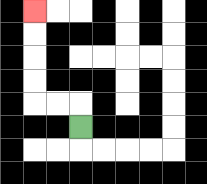{'start': '[3, 5]', 'end': '[1, 0]', 'path_directions': 'U,L,L,U,U,U,U', 'path_coordinates': '[[3, 5], [3, 4], [2, 4], [1, 4], [1, 3], [1, 2], [1, 1], [1, 0]]'}